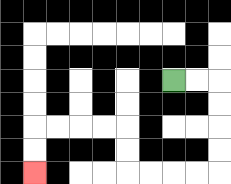{'start': '[7, 3]', 'end': '[1, 7]', 'path_directions': 'R,R,D,D,D,D,L,L,L,L,U,U,L,L,L,L,D,D', 'path_coordinates': '[[7, 3], [8, 3], [9, 3], [9, 4], [9, 5], [9, 6], [9, 7], [8, 7], [7, 7], [6, 7], [5, 7], [5, 6], [5, 5], [4, 5], [3, 5], [2, 5], [1, 5], [1, 6], [1, 7]]'}